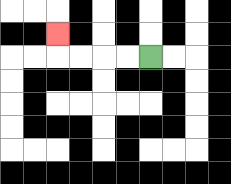{'start': '[6, 2]', 'end': '[2, 1]', 'path_directions': 'L,L,L,L,U', 'path_coordinates': '[[6, 2], [5, 2], [4, 2], [3, 2], [2, 2], [2, 1]]'}